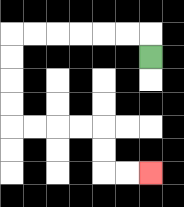{'start': '[6, 2]', 'end': '[6, 7]', 'path_directions': 'U,L,L,L,L,L,L,D,D,D,D,R,R,R,R,D,D,R,R', 'path_coordinates': '[[6, 2], [6, 1], [5, 1], [4, 1], [3, 1], [2, 1], [1, 1], [0, 1], [0, 2], [0, 3], [0, 4], [0, 5], [1, 5], [2, 5], [3, 5], [4, 5], [4, 6], [4, 7], [5, 7], [6, 7]]'}